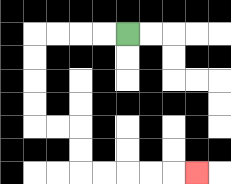{'start': '[5, 1]', 'end': '[8, 7]', 'path_directions': 'L,L,L,L,D,D,D,D,R,R,D,D,R,R,R,R,R', 'path_coordinates': '[[5, 1], [4, 1], [3, 1], [2, 1], [1, 1], [1, 2], [1, 3], [1, 4], [1, 5], [2, 5], [3, 5], [3, 6], [3, 7], [4, 7], [5, 7], [6, 7], [7, 7], [8, 7]]'}